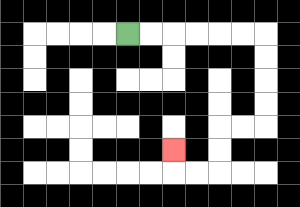{'start': '[5, 1]', 'end': '[7, 6]', 'path_directions': 'R,R,R,R,R,R,D,D,D,D,L,L,D,D,L,L,U', 'path_coordinates': '[[5, 1], [6, 1], [7, 1], [8, 1], [9, 1], [10, 1], [11, 1], [11, 2], [11, 3], [11, 4], [11, 5], [10, 5], [9, 5], [9, 6], [9, 7], [8, 7], [7, 7], [7, 6]]'}